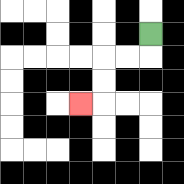{'start': '[6, 1]', 'end': '[3, 4]', 'path_directions': 'D,L,L,D,D,L', 'path_coordinates': '[[6, 1], [6, 2], [5, 2], [4, 2], [4, 3], [4, 4], [3, 4]]'}